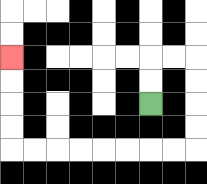{'start': '[6, 4]', 'end': '[0, 2]', 'path_directions': 'U,U,R,R,D,D,D,D,L,L,L,L,L,L,L,L,U,U,U,U', 'path_coordinates': '[[6, 4], [6, 3], [6, 2], [7, 2], [8, 2], [8, 3], [8, 4], [8, 5], [8, 6], [7, 6], [6, 6], [5, 6], [4, 6], [3, 6], [2, 6], [1, 6], [0, 6], [0, 5], [0, 4], [0, 3], [0, 2]]'}